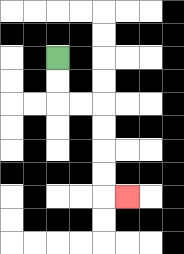{'start': '[2, 2]', 'end': '[5, 8]', 'path_directions': 'D,D,R,R,D,D,D,D,R', 'path_coordinates': '[[2, 2], [2, 3], [2, 4], [3, 4], [4, 4], [4, 5], [4, 6], [4, 7], [4, 8], [5, 8]]'}